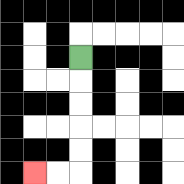{'start': '[3, 2]', 'end': '[1, 7]', 'path_directions': 'D,D,D,D,D,L,L', 'path_coordinates': '[[3, 2], [3, 3], [3, 4], [3, 5], [3, 6], [3, 7], [2, 7], [1, 7]]'}